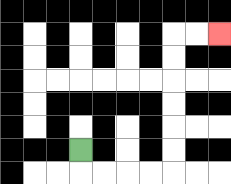{'start': '[3, 6]', 'end': '[9, 1]', 'path_directions': 'D,R,R,R,R,U,U,U,U,U,U,R,R', 'path_coordinates': '[[3, 6], [3, 7], [4, 7], [5, 7], [6, 7], [7, 7], [7, 6], [7, 5], [7, 4], [7, 3], [7, 2], [7, 1], [8, 1], [9, 1]]'}